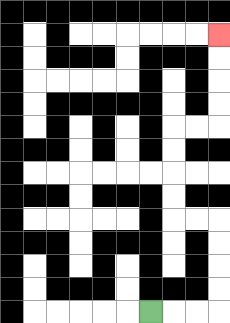{'start': '[6, 13]', 'end': '[9, 1]', 'path_directions': 'R,R,R,U,U,U,U,L,L,U,U,U,U,R,R,U,U,U,U', 'path_coordinates': '[[6, 13], [7, 13], [8, 13], [9, 13], [9, 12], [9, 11], [9, 10], [9, 9], [8, 9], [7, 9], [7, 8], [7, 7], [7, 6], [7, 5], [8, 5], [9, 5], [9, 4], [9, 3], [9, 2], [9, 1]]'}